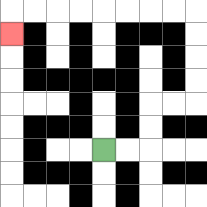{'start': '[4, 6]', 'end': '[0, 1]', 'path_directions': 'R,R,U,U,R,R,U,U,U,U,L,L,L,L,L,L,L,L,D', 'path_coordinates': '[[4, 6], [5, 6], [6, 6], [6, 5], [6, 4], [7, 4], [8, 4], [8, 3], [8, 2], [8, 1], [8, 0], [7, 0], [6, 0], [5, 0], [4, 0], [3, 0], [2, 0], [1, 0], [0, 0], [0, 1]]'}